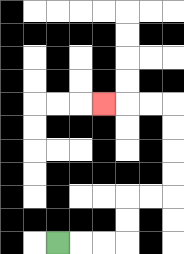{'start': '[2, 10]', 'end': '[4, 4]', 'path_directions': 'R,R,R,U,U,R,R,U,U,U,U,L,L,L', 'path_coordinates': '[[2, 10], [3, 10], [4, 10], [5, 10], [5, 9], [5, 8], [6, 8], [7, 8], [7, 7], [7, 6], [7, 5], [7, 4], [6, 4], [5, 4], [4, 4]]'}